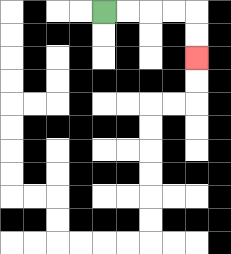{'start': '[4, 0]', 'end': '[8, 2]', 'path_directions': 'R,R,R,R,D,D', 'path_coordinates': '[[4, 0], [5, 0], [6, 0], [7, 0], [8, 0], [8, 1], [8, 2]]'}